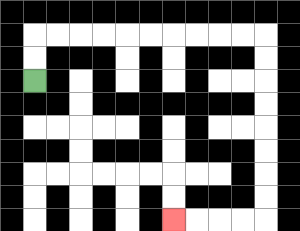{'start': '[1, 3]', 'end': '[7, 9]', 'path_directions': 'U,U,R,R,R,R,R,R,R,R,R,R,D,D,D,D,D,D,D,D,L,L,L,L', 'path_coordinates': '[[1, 3], [1, 2], [1, 1], [2, 1], [3, 1], [4, 1], [5, 1], [6, 1], [7, 1], [8, 1], [9, 1], [10, 1], [11, 1], [11, 2], [11, 3], [11, 4], [11, 5], [11, 6], [11, 7], [11, 8], [11, 9], [10, 9], [9, 9], [8, 9], [7, 9]]'}